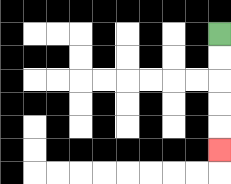{'start': '[9, 1]', 'end': '[9, 6]', 'path_directions': 'D,D,D,D,D', 'path_coordinates': '[[9, 1], [9, 2], [9, 3], [9, 4], [9, 5], [9, 6]]'}